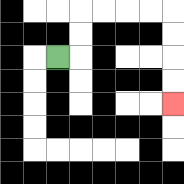{'start': '[2, 2]', 'end': '[7, 4]', 'path_directions': 'R,U,U,R,R,R,R,D,D,D,D', 'path_coordinates': '[[2, 2], [3, 2], [3, 1], [3, 0], [4, 0], [5, 0], [6, 0], [7, 0], [7, 1], [7, 2], [7, 3], [7, 4]]'}